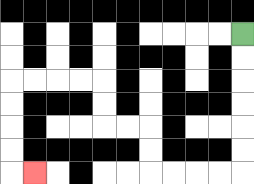{'start': '[10, 1]', 'end': '[1, 7]', 'path_directions': 'D,D,D,D,D,D,L,L,L,L,U,U,L,L,U,U,L,L,L,L,D,D,D,D,R', 'path_coordinates': '[[10, 1], [10, 2], [10, 3], [10, 4], [10, 5], [10, 6], [10, 7], [9, 7], [8, 7], [7, 7], [6, 7], [6, 6], [6, 5], [5, 5], [4, 5], [4, 4], [4, 3], [3, 3], [2, 3], [1, 3], [0, 3], [0, 4], [0, 5], [0, 6], [0, 7], [1, 7]]'}